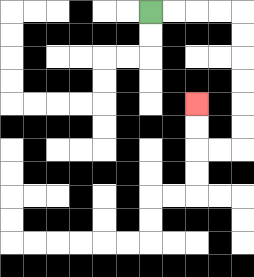{'start': '[6, 0]', 'end': '[8, 4]', 'path_directions': 'R,R,R,R,D,D,D,D,D,D,L,L,U,U', 'path_coordinates': '[[6, 0], [7, 0], [8, 0], [9, 0], [10, 0], [10, 1], [10, 2], [10, 3], [10, 4], [10, 5], [10, 6], [9, 6], [8, 6], [8, 5], [8, 4]]'}